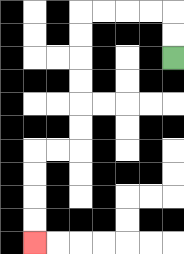{'start': '[7, 2]', 'end': '[1, 10]', 'path_directions': 'U,U,L,L,L,L,D,D,D,D,D,D,L,L,D,D,D,D', 'path_coordinates': '[[7, 2], [7, 1], [7, 0], [6, 0], [5, 0], [4, 0], [3, 0], [3, 1], [3, 2], [3, 3], [3, 4], [3, 5], [3, 6], [2, 6], [1, 6], [1, 7], [1, 8], [1, 9], [1, 10]]'}